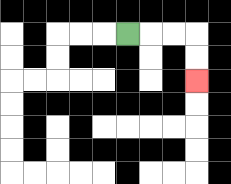{'start': '[5, 1]', 'end': '[8, 3]', 'path_directions': 'R,R,R,D,D', 'path_coordinates': '[[5, 1], [6, 1], [7, 1], [8, 1], [8, 2], [8, 3]]'}